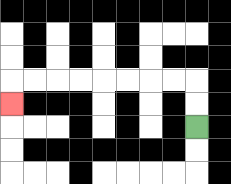{'start': '[8, 5]', 'end': '[0, 4]', 'path_directions': 'U,U,L,L,L,L,L,L,L,L,D', 'path_coordinates': '[[8, 5], [8, 4], [8, 3], [7, 3], [6, 3], [5, 3], [4, 3], [3, 3], [2, 3], [1, 3], [0, 3], [0, 4]]'}